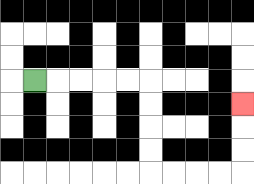{'start': '[1, 3]', 'end': '[10, 4]', 'path_directions': 'R,R,R,R,R,D,D,D,D,R,R,R,R,U,U,U', 'path_coordinates': '[[1, 3], [2, 3], [3, 3], [4, 3], [5, 3], [6, 3], [6, 4], [6, 5], [6, 6], [6, 7], [7, 7], [8, 7], [9, 7], [10, 7], [10, 6], [10, 5], [10, 4]]'}